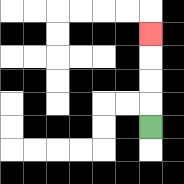{'start': '[6, 5]', 'end': '[6, 1]', 'path_directions': 'U,U,U,U', 'path_coordinates': '[[6, 5], [6, 4], [6, 3], [6, 2], [6, 1]]'}